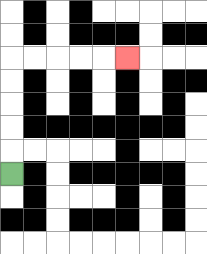{'start': '[0, 7]', 'end': '[5, 2]', 'path_directions': 'U,U,U,U,U,R,R,R,R,R', 'path_coordinates': '[[0, 7], [0, 6], [0, 5], [0, 4], [0, 3], [0, 2], [1, 2], [2, 2], [3, 2], [4, 2], [5, 2]]'}